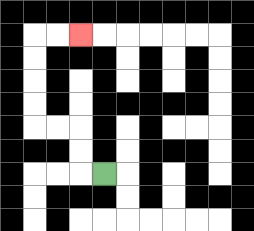{'start': '[4, 7]', 'end': '[3, 1]', 'path_directions': 'L,U,U,L,L,U,U,U,U,R,R', 'path_coordinates': '[[4, 7], [3, 7], [3, 6], [3, 5], [2, 5], [1, 5], [1, 4], [1, 3], [1, 2], [1, 1], [2, 1], [3, 1]]'}